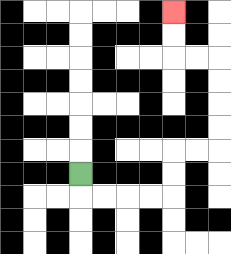{'start': '[3, 7]', 'end': '[7, 0]', 'path_directions': 'D,R,R,R,R,U,U,R,R,U,U,U,U,L,L,U,U', 'path_coordinates': '[[3, 7], [3, 8], [4, 8], [5, 8], [6, 8], [7, 8], [7, 7], [7, 6], [8, 6], [9, 6], [9, 5], [9, 4], [9, 3], [9, 2], [8, 2], [7, 2], [7, 1], [7, 0]]'}